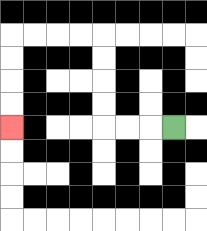{'start': '[7, 5]', 'end': '[0, 5]', 'path_directions': 'L,L,L,U,U,U,U,L,L,L,L,D,D,D,D', 'path_coordinates': '[[7, 5], [6, 5], [5, 5], [4, 5], [4, 4], [4, 3], [4, 2], [4, 1], [3, 1], [2, 1], [1, 1], [0, 1], [0, 2], [0, 3], [0, 4], [0, 5]]'}